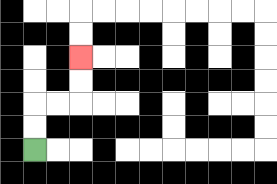{'start': '[1, 6]', 'end': '[3, 2]', 'path_directions': 'U,U,R,R,U,U', 'path_coordinates': '[[1, 6], [1, 5], [1, 4], [2, 4], [3, 4], [3, 3], [3, 2]]'}